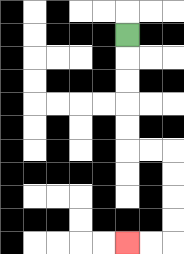{'start': '[5, 1]', 'end': '[5, 10]', 'path_directions': 'D,D,D,D,D,R,R,D,D,D,D,L,L', 'path_coordinates': '[[5, 1], [5, 2], [5, 3], [5, 4], [5, 5], [5, 6], [6, 6], [7, 6], [7, 7], [7, 8], [7, 9], [7, 10], [6, 10], [5, 10]]'}